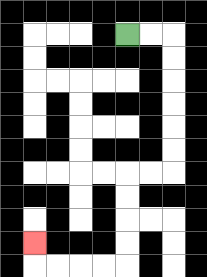{'start': '[5, 1]', 'end': '[1, 10]', 'path_directions': 'R,R,D,D,D,D,D,D,L,L,D,D,D,D,L,L,L,L,U', 'path_coordinates': '[[5, 1], [6, 1], [7, 1], [7, 2], [7, 3], [7, 4], [7, 5], [7, 6], [7, 7], [6, 7], [5, 7], [5, 8], [5, 9], [5, 10], [5, 11], [4, 11], [3, 11], [2, 11], [1, 11], [1, 10]]'}